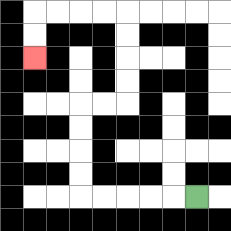{'start': '[8, 8]', 'end': '[1, 2]', 'path_directions': 'L,L,L,L,L,U,U,U,U,R,R,U,U,U,U,L,L,L,L,D,D', 'path_coordinates': '[[8, 8], [7, 8], [6, 8], [5, 8], [4, 8], [3, 8], [3, 7], [3, 6], [3, 5], [3, 4], [4, 4], [5, 4], [5, 3], [5, 2], [5, 1], [5, 0], [4, 0], [3, 0], [2, 0], [1, 0], [1, 1], [1, 2]]'}